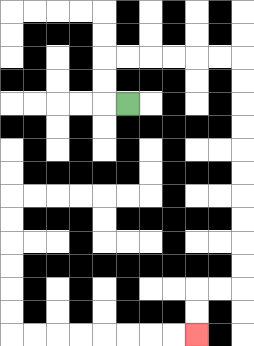{'start': '[5, 4]', 'end': '[8, 14]', 'path_directions': 'L,U,U,R,R,R,R,R,R,D,D,D,D,D,D,D,D,D,D,L,L,D,D', 'path_coordinates': '[[5, 4], [4, 4], [4, 3], [4, 2], [5, 2], [6, 2], [7, 2], [8, 2], [9, 2], [10, 2], [10, 3], [10, 4], [10, 5], [10, 6], [10, 7], [10, 8], [10, 9], [10, 10], [10, 11], [10, 12], [9, 12], [8, 12], [8, 13], [8, 14]]'}